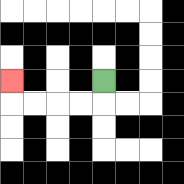{'start': '[4, 3]', 'end': '[0, 3]', 'path_directions': 'D,L,L,L,L,U', 'path_coordinates': '[[4, 3], [4, 4], [3, 4], [2, 4], [1, 4], [0, 4], [0, 3]]'}